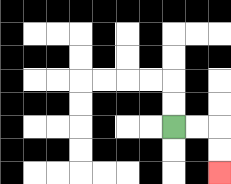{'start': '[7, 5]', 'end': '[9, 7]', 'path_directions': 'R,R,D,D', 'path_coordinates': '[[7, 5], [8, 5], [9, 5], [9, 6], [9, 7]]'}